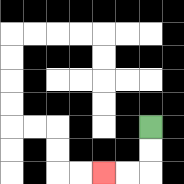{'start': '[6, 5]', 'end': '[4, 7]', 'path_directions': 'D,D,L,L', 'path_coordinates': '[[6, 5], [6, 6], [6, 7], [5, 7], [4, 7]]'}